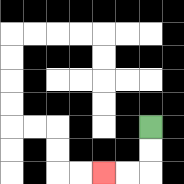{'start': '[6, 5]', 'end': '[4, 7]', 'path_directions': 'D,D,L,L', 'path_coordinates': '[[6, 5], [6, 6], [6, 7], [5, 7], [4, 7]]'}